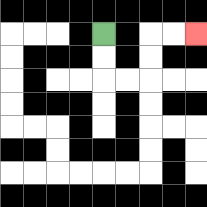{'start': '[4, 1]', 'end': '[8, 1]', 'path_directions': 'D,D,R,R,U,U,R,R', 'path_coordinates': '[[4, 1], [4, 2], [4, 3], [5, 3], [6, 3], [6, 2], [6, 1], [7, 1], [8, 1]]'}